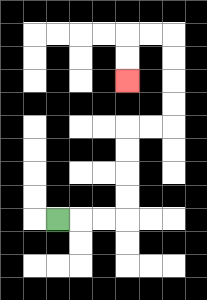{'start': '[2, 9]', 'end': '[5, 3]', 'path_directions': 'R,R,R,U,U,U,U,R,R,U,U,U,U,L,L,D,D', 'path_coordinates': '[[2, 9], [3, 9], [4, 9], [5, 9], [5, 8], [5, 7], [5, 6], [5, 5], [6, 5], [7, 5], [7, 4], [7, 3], [7, 2], [7, 1], [6, 1], [5, 1], [5, 2], [5, 3]]'}